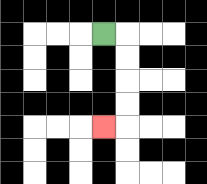{'start': '[4, 1]', 'end': '[4, 5]', 'path_directions': 'R,D,D,D,D,L', 'path_coordinates': '[[4, 1], [5, 1], [5, 2], [5, 3], [5, 4], [5, 5], [4, 5]]'}